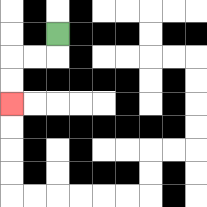{'start': '[2, 1]', 'end': '[0, 4]', 'path_directions': 'D,L,L,D,D', 'path_coordinates': '[[2, 1], [2, 2], [1, 2], [0, 2], [0, 3], [0, 4]]'}